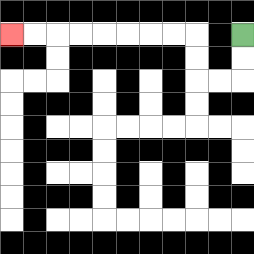{'start': '[10, 1]', 'end': '[0, 1]', 'path_directions': 'D,D,L,L,U,U,L,L,L,L,L,L,L,L', 'path_coordinates': '[[10, 1], [10, 2], [10, 3], [9, 3], [8, 3], [8, 2], [8, 1], [7, 1], [6, 1], [5, 1], [4, 1], [3, 1], [2, 1], [1, 1], [0, 1]]'}